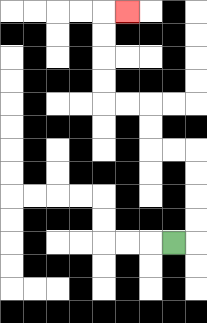{'start': '[7, 10]', 'end': '[5, 0]', 'path_directions': 'R,U,U,U,U,L,L,U,U,L,L,U,U,U,U,R', 'path_coordinates': '[[7, 10], [8, 10], [8, 9], [8, 8], [8, 7], [8, 6], [7, 6], [6, 6], [6, 5], [6, 4], [5, 4], [4, 4], [4, 3], [4, 2], [4, 1], [4, 0], [5, 0]]'}